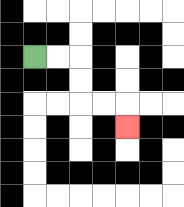{'start': '[1, 2]', 'end': '[5, 5]', 'path_directions': 'R,R,D,D,R,R,D', 'path_coordinates': '[[1, 2], [2, 2], [3, 2], [3, 3], [3, 4], [4, 4], [5, 4], [5, 5]]'}